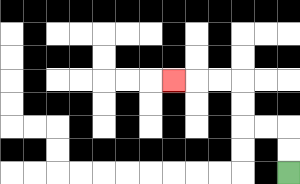{'start': '[12, 7]', 'end': '[7, 3]', 'path_directions': 'U,U,L,L,U,U,L,L,L', 'path_coordinates': '[[12, 7], [12, 6], [12, 5], [11, 5], [10, 5], [10, 4], [10, 3], [9, 3], [8, 3], [7, 3]]'}